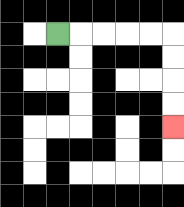{'start': '[2, 1]', 'end': '[7, 5]', 'path_directions': 'R,R,R,R,R,D,D,D,D', 'path_coordinates': '[[2, 1], [3, 1], [4, 1], [5, 1], [6, 1], [7, 1], [7, 2], [7, 3], [7, 4], [7, 5]]'}